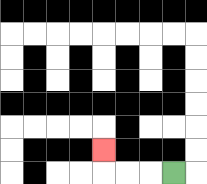{'start': '[7, 7]', 'end': '[4, 6]', 'path_directions': 'L,L,L,U', 'path_coordinates': '[[7, 7], [6, 7], [5, 7], [4, 7], [4, 6]]'}